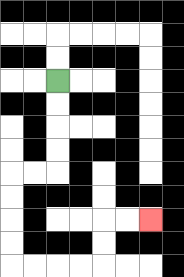{'start': '[2, 3]', 'end': '[6, 9]', 'path_directions': 'D,D,D,D,L,L,D,D,D,D,R,R,R,R,U,U,R,R', 'path_coordinates': '[[2, 3], [2, 4], [2, 5], [2, 6], [2, 7], [1, 7], [0, 7], [0, 8], [0, 9], [0, 10], [0, 11], [1, 11], [2, 11], [3, 11], [4, 11], [4, 10], [4, 9], [5, 9], [6, 9]]'}